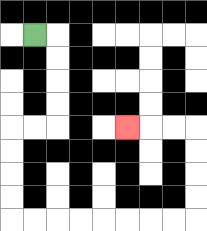{'start': '[1, 1]', 'end': '[5, 5]', 'path_directions': 'R,D,D,D,D,L,L,D,D,D,D,R,R,R,R,R,R,R,R,U,U,U,U,L,L,L', 'path_coordinates': '[[1, 1], [2, 1], [2, 2], [2, 3], [2, 4], [2, 5], [1, 5], [0, 5], [0, 6], [0, 7], [0, 8], [0, 9], [1, 9], [2, 9], [3, 9], [4, 9], [5, 9], [6, 9], [7, 9], [8, 9], [8, 8], [8, 7], [8, 6], [8, 5], [7, 5], [6, 5], [5, 5]]'}